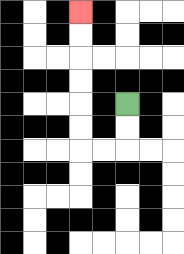{'start': '[5, 4]', 'end': '[3, 0]', 'path_directions': 'D,D,L,L,U,U,U,U,U,U', 'path_coordinates': '[[5, 4], [5, 5], [5, 6], [4, 6], [3, 6], [3, 5], [3, 4], [3, 3], [3, 2], [3, 1], [3, 0]]'}